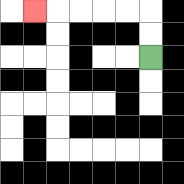{'start': '[6, 2]', 'end': '[1, 0]', 'path_directions': 'U,U,L,L,L,L,L', 'path_coordinates': '[[6, 2], [6, 1], [6, 0], [5, 0], [4, 0], [3, 0], [2, 0], [1, 0]]'}